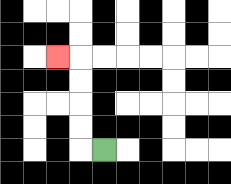{'start': '[4, 6]', 'end': '[2, 2]', 'path_directions': 'L,U,U,U,U,L', 'path_coordinates': '[[4, 6], [3, 6], [3, 5], [3, 4], [3, 3], [3, 2], [2, 2]]'}